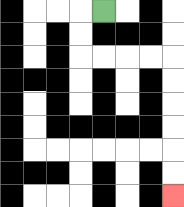{'start': '[4, 0]', 'end': '[7, 8]', 'path_directions': 'L,D,D,R,R,R,R,D,D,D,D,D,D', 'path_coordinates': '[[4, 0], [3, 0], [3, 1], [3, 2], [4, 2], [5, 2], [6, 2], [7, 2], [7, 3], [7, 4], [7, 5], [7, 6], [7, 7], [7, 8]]'}